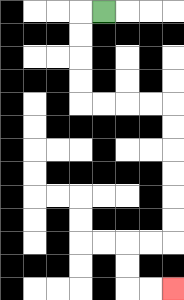{'start': '[4, 0]', 'end': '[7, 12]', 'path_directions': 'L,D,D,D,D,R,R,R,R,D,D,D,D,D,D,L,L,D,D,R,R', 'path_coordinates': '[[4, 0], [3, 0], [3, 1], [3, 2], [3, 3], [3, 4], [4, 4], [5, 4], [6, 4], [7, 4], [7, 5], [7, 6], [7, 7], [7, 8], [7, 9], [7, 10], [6, 10], [5, 10], [5, 11], [5, 12], [6, 12], [7, 12]]'}